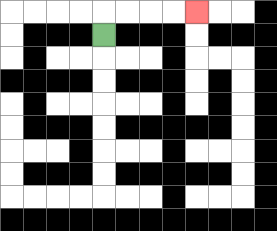{'start': '[4, 1]', 'end': '[8, 0]', 'path_directions': 'U,R,R,R,R', 'path_coordinates': '[[4, 1], [4, 0], [5, 0], [6, 0], [7, 0], [8, 0]]'}